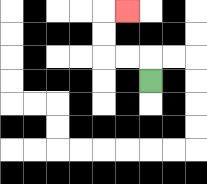{'start': '[6, 3]', 'end': '[5, 0]', 'path_directions': 'U,L,L,U,U,R', 'path_coordinates': '[[6, 3], [6, 2], [5, 2], [4, 2], [4, 1], [4, 0], [5, 0]]'}